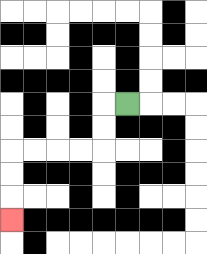{'start': '[5, 4]', 'end': '[0, 9]', 'path_directions': 'L,D,D,L,L,L,L,D,D,D', 'path_coordinates': '[[5, 4], [4, 4], [4, 5], [4, 6], [3, 6], [2, 6], [1, 6], [0, 6], [0, 7], [0, 8], [0, 9]]'}